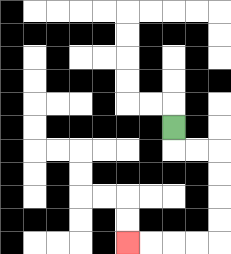{'start': '[7, 5]', 'end': '[5, 10]', 'path_directions': 'D,R,R,D,D,D,D,L,L,L,L', 'path_coordinates': '[[7, 5], [7, 6], [8, 6], [9, 6], [9, 7], [9, 8], [9, 9], [9, 10], [8, 10], [7, 10], [6, 10], [5, 10]]'}